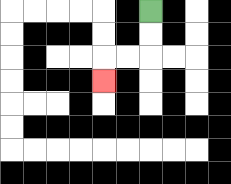{'start': '[6, 0]', 'end': '[4, 3]', 'path_directions': 'D,D,L,L,D', 'path_coordinates': '[[6, 0], [6, 1], [6, 2], [5, 2], [4, 2], [4, 3]]'}